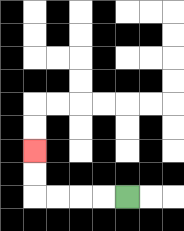{'start': '[5, 8]', 'end': '[1, 6]', 'path_directions': 'L,L,L,L,U,U', 'path_coordinates': '[[5, 8], [4, 8], [3, 8], [2, 8], [1, 8], [1, 7], [1, 6]]'}